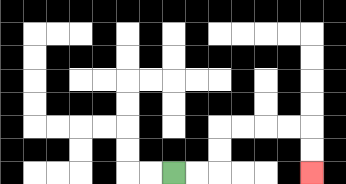{'start': '[7, 7]', 'end': '[13, 7]', 'path_directions': 'R,R,U,U,R,R,R,R,D,D', 'path_coordinates': '[[7, 7], [8, 7], [9, 7], [9, 6], [9, 5], [10, 5], [11, 5], [12, 5], [13, 5], [13, 6], [13, 7]]'}